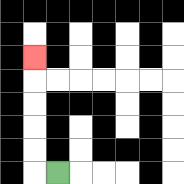{'start': '[2, 7]', 'end': '[1, 2]', 'path_directions': 'L,U,U,U,U,U', 'path_coordinates': '[[2, 7], [1, 7], [1, 6], [1, 5], [1, 4], [1, 3], [1, 2]]'}